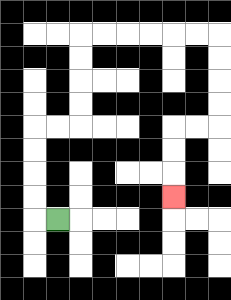{'start': '[2, 9]', 'end': '[7, 8]', 'path_directions': 'L,U,U,U,U,R,R,U,U,U,U,R,R,R,R,R,R,D,D,D,D,L,L,D,D,D', 'path_coordinates': '[[2, 9], [1, 9], [1, 8], [1, 7], [1, 6], [1, 5], [2, 5], [3, 5], [3, 4], [3, 3], [3, 2], [3, 1], [4, 1], [5, 1], [6, 1], [7, 1], [8, 1], [9, 1], [9, 2], [9, 3], [9, 4], [9, 5], [8, 5], [7, 5], [7, 6], [7, 7], [7, 8]]'}